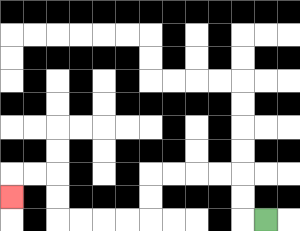{'start': '[11, 9]', 'end': '[0, 8]', 'path_directions': 'L,U,U,L,L,L,L,D,D,L,L,L,L,U,U,L,L,D', 'path_coordinates': '[[11, 9], [10, 9], [10, 8], [10, 7], [9, 7], [8, 7], [7, 7], [6, 7], [6, 8], [6, 9], [5, 9], [4, 9], [3, 9], [2, 9], [2, 8], [2, 7], [1, 7], [0, 7], [0, 8]]'}